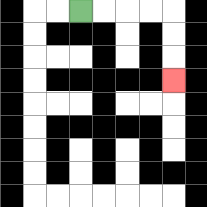{'start': '[3, 0]', 'end': '[7, 3]', 'path_directions': 'R,R,R,R,D,D,D', 'path_coordinates': '[[3, 0], [4, 0], [5, 0], [6, 0], [7, 0], [7, 1], [7, 2], [7, 3]]'}